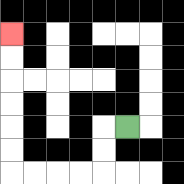{'start': '[5, 5]', 'end': '[0, 1]', 'path_directions': 'L,D,D,L,L,L,L,U,U,U,U,U,U', 'path_coordinates': '[[5, 5], [4, 5], [4, 6], [4, 7], [3, 7], [2, 7], [1, 7], [0, 7], [0, 6], [0, 5], [0, 4], [0, 3], [0, 2], [0, 1]]'}